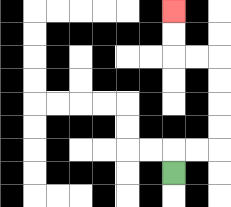{'start': '[7, 7]', 'end': '[7, 0]', 'path_directions': 'U,R,R,U,U,U,U,L,L,U,U', 'path_coordinates': '[[7, 7], [7, 6], [8, 6], [9, 6], [9, 5], [9, 4], [9, 3], [9, 2], [8, 2], [7, 2], [7, 1], [7, 0]]'}